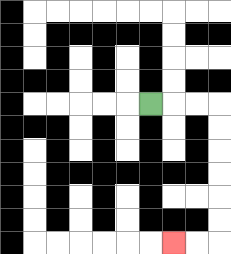{'start': '[6, 4]', 'end': '[7, 10]', 'path_directions': 'R,R,R,D,D,D,D,D,D,L,L', 'path_coordinates': '[[6, 4], [7, 4], [8, 4], [9, 4], [9, 5], [9, 6], [9, 7], [9, 8], [9, 9], [9, 10], [8, 10], [7, 10]]'}